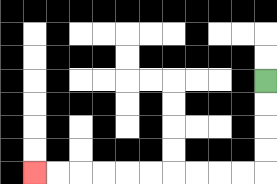{'start': '[11, 3]', 'end': '[1, 7]', 'path_directions': 'D,D,D,D,L,L,L,L,L,L,L,L,L,L', 'path_coordinates': '[[11, 3], [11, 4], [11, 5], [11, 6], [11, 7], [10, 7], [9, 7], [8, 7], [7, 7], [6, 7], [5, 7], [4, 7], [3, 7], [2, 7], [1, 7]]'}